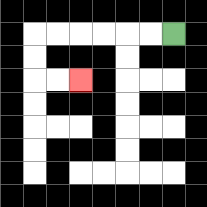{'start': '[7, 1]', 'end': '[3, 3]', 'path_directions': 'L,L,L,L,L,L,D,D,R,R', 'path_coordinates': '[[7, 1], [6, 1], [5, 1], [4, 1], [3, 1], [2, 1], [1, 1], [1, 2], [1, 3], [2, 3], [3, 3]]'}